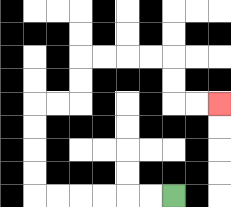{'start': '[7, 8]', 'end': '[9, 4]', 'path_directions': 'L,L,L,L,L,L,U,U,U,U,R,R,U,U,R,R,R,R,D,D,R,R', 'path_coordinates': '[[7, 8], [6, 8], [5, 8], [4, 8], [3, 8], [2, 8], [1, 8], [1, 7], [1, 6], [1, 5], [1, 4], [2, 4], [3, 4], [3, 3], [3, 2], [4, 2], [5, 2], [6, 2], [7, 2], [7, 3], [7, 4], [8, 4], [9, 4]]'}